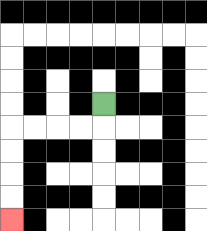{'start': '[4, 4]', 'end': '[0, 9]', 'path_directions': 'D,L,L,L,L,D,D,D,D', 'path_coordinates': '[[4, 4], [4, 5], [3, 5], [2, 5], [1, 5], [0, 5], [0, 6], [0, 7], [0, 8], [0, 9]]'}